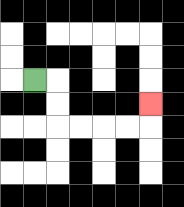{'start': '[1, 3]', 'end': '[6, 4]', 'path_directions': 'R,D,D,R,R,R,R,U', 'path_coordinates': '[[1, 3], [2, 3], [2, 4], [2, 5], [3, 5], [4, 5], [5, 5], [6, 5], [6, 4]]'}